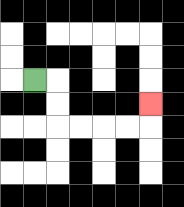{'start': '[1, 3]', 'end': '[6, 4]', 'path_directions': 'R,D,D,R,R,R,R,U', 'path_coordinates': '[[1, 3], [2, 3], [2, 4], [2, 5], [3, 5], [4, 5], [5, 5], [6, 5], [6, 4]]'}